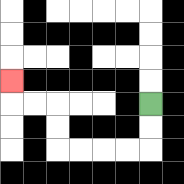{'start': '[6, 4]', 'end': '[0, 3]', 'path_directions': 'D,D,L,L,L,L,U,U,L,L,U', 'path_coordinates': '[[6, 4], [6, 5], [6, 6], [5, 6], [4, 6], [3, 6], [2, 6], [2, 5], [2, 4], [1, 4], [0, 4], [0, 3]]'}